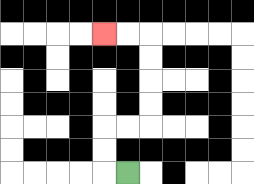{'start': '[5, 7]', 'end': '[4, 1]', 'path_directions': 'L,U,U,R,R,U,U,U,U,L,L', 'path_coordinates': '[[5, 7], [4, 7], [4, 6], [4, 5], [5, 5], [6, 5], [6, 4], [6, 3], [6, 2], [6, 1], [5, 1], [4, 1]]'}